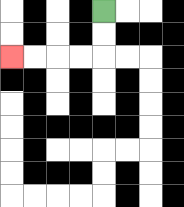{'start': '[4, 0]', 'end': '[0, 2]', 'path_directions': 'D,D,L,L,L,L', 'path_coordinates': '[[4, 0], [4, 1], [4, 2], [3, 2], [2, 2], [1, 2], [0, 2]]'}